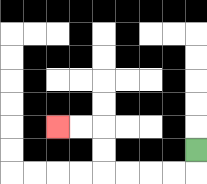{'start': '[8, 6]', 'end': '[2, 5]', 'path_directions': 'D,L,L,L,L,U,U,L,L', 'path_coordinates': '[[8, 6], [8, 7], [7, 7], [6, 7], [5, 7], [4, 7], [4, 6], [4, 5], [3, 5], [2, 5]]'}